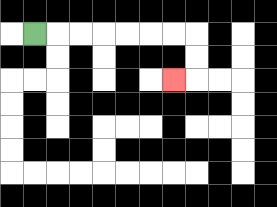{'start': '[1, 1]', 'end': '[7, 3]', 'path_directions': 'R,R,R,R,R,R,R,D,D,L', 'path_coordinates': '[[1, 1], [2, 1], [3, 1], [4, 1], [5, 1], [6, 1], [7, 1], [8, 1], [8, 2], [8, 3], [7, 3]]'}